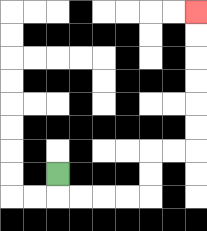{'start': '[2, 7]', 'end': '[8, 0]', 'path_directions': 'D,R,R,R,R,U,U,R,R,U,U,U,U,U,U', 'path_coordinates': '[[2, 7], [2, 8], [3, 8], [4, 8], [5, 8], [6, 8], [6, 7], [6, 6], [7, 6], [8, 6], [8, 5], [8, 4], [8, 3], [8, 2], [8, 1], [8, 0]]'}